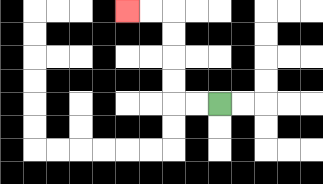{'start': '[9, 4]', 'end': '[5, 0]', 'path_directions': 'L,L,U,U,U,U,L,L', 'path_coordinates': '[[9, 4], [8, 4], [7, 4], [7, 3], [7, 2], [7, 1], [7, 0], [6, 0], [5, 0]]'}